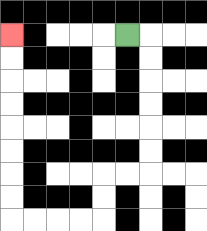{'start': '[5, 1]', 'end': '[0, 1]', 'path_directions': 'R,D,D,D,D,D,D,L,L,D,D,L,L,L,L,U,U,U,U,U,U,U,U', 'path_coordinates': '[[5, 1], [6, 1], [6, 2], [6, 3], [6, 4], [6, 5], [6, 6], [6, 7], [5, 7], [4, 7], [4, 8], [4, 9], [3, 9], [2, 9], [1, 9], [0, 9], [0, 8], [0, 7], [0, 6], [0, 5], [0, 4], [0, 3], [0, 2], [0, 1]]'}